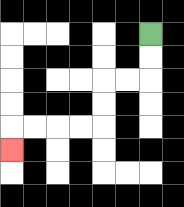{'start': '[6, 1]', 'end': '[0, 6]', 'path_directions': 'D,D,L,L,D,D,L,L,L,L,D', 'path_coordinates': '[[6, 1], [6, 2], [6, 3], [5, 3], [4, 3], [4, 4], [4, 5], [3, 5], [2, 5], [1, 5], [0, 5], [0, 6]]'}